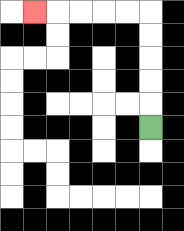{'start': '[6, 5]', 'end': '[1, 0]', 'path_directions': 'U,U,U,U,U,L,L,L,L,L', 'path_coordinates': '[[6, 5], [6, 4], [6, 3], [6, 2], [6, 1], [6, 0], [5, 0], [4, 0], [3, 0], [2, 0], [1, 0]]'}